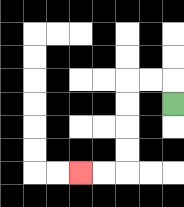{'start': '[7, 4]', 'end': '[3, 7]', 'path_directions': 'U,L,L,D,D,D,D,L,L', 'path_coordinates': '[[7, 4], [7, 3], [6, 3], [5, 3], [5, 4], [5, 5], [5, 6], [5, 7], [4, 7], [3, 7]]'}